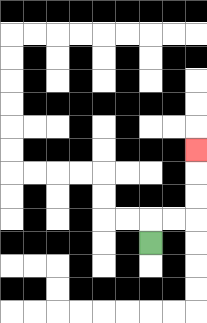{'start': '[6, 10]', 'end': '[8, 6]', 'path_directions': 'U,R,R,U,U,U', 'path_coordinates': '[[6, 10], [6, 9], [7, 9], [8, 9], [8, 8], [8, 7], [8, 6]]'}